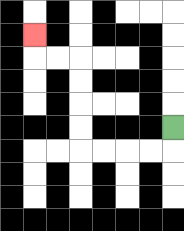{'start': '[7, 5]', 'end': '[1, 1]', 'path_directions': 'D,L,L,L,L,U,U,U,U,L,L,U', 'path_coordinates': '[[7, 5], [7, 6], [6, 6], [5, 6], [4, 6], [3, 6], [3, 5], [3, 4], [3, 3], [3, 2], [2, 2], [1, 2], [1, 1]]'}